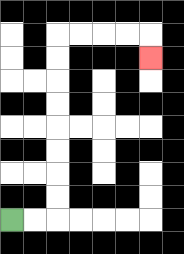{'start': '[0, 9]', 'end': '[6, 2]', 'path_directions': 'R,R,U,U,U,U,U,U,U,U,R,R,R,R,D', 'path_coordinates': '[[0, 9], [1, 9], [2, 9], [2, 8], [2, 7], [2, 6], [2, 5], [2, 4], [2, 3], [2, 2], [2, 1], [3, 1], [4, 1], [5, 1], [6, 1], [6, 2]]'}